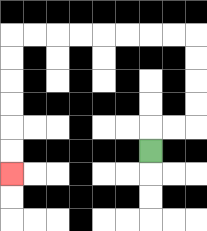{'start': '[6, 6]', 'end': '[0, 7]', 'path_directions': 'U,R,R,U,U,U,U,L,L,L,L,L,L,L,L,D,D,D,D,D,D', 'path_coordinates': '[[6, 6], [6, 5], [7, 5], [8, 5], [8, 4], [8, 3], [8, 2], [8, 1], [7, 1], [6, 1], [5, 1], [4, 1], [3, 1], [2, 1], [1, 1], [0, 1], [0, 2], [0, 3], [0, 4], [0, 5], [0, 6], [0, 7]]'}